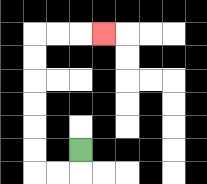{'start': '[3, 6]', 'end': '[4, 1]', 'path_directions': 'D,L,L,U,U,U,U,U,U,R,R,R', 'path_coordinates': '[[3, 6], [3, 7], [2, 7], [1, 7], [1, 6], [1, 5], [1, 4], [1, 3], [1, 2], [1, 1], [2, 1], [3, 1], [4, 1]]'}